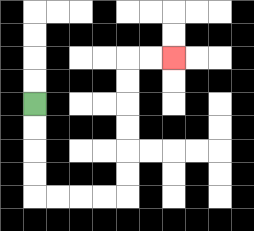{'start': '[1, 4]', 'end': '[7, 2]', 'path_directions': 'D,D,D,D,R,R,R,R,U,U,U,U,U,U,R,R', 'path_coordinates': '[[1, 4], [1, 5], [1, 6], [1, 7], [1, 8], [2, 8], [3, 8], [4, 8], [5, 8], [5, 7], [5, 6], [5, 5], [5, 4], [5, 3], [5, 2], [6, 2], [7, 2]]'}